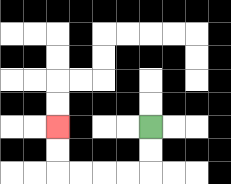{'start': '[6, 5]', 'end': '[2, 5]', 'path_directions': 'D,D,L,L,L,L,U,U', 'path_coordinates': '[[6, 5], [6, 6], [6, 7], [5, 7], [4, 7], [3, 7], [2, 7], [2, 6], [2, 5]]'}